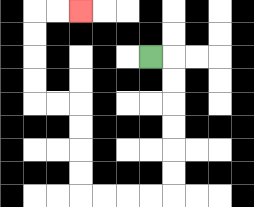{'start': '[6, 2]', 'end': '[3, 0]', 'path_directions': 'R,D,D,D,D,D,D,L,L,L,L,U,U,U,U,L,L,U,U,U,U,R,R', 'path_coordinates': '[[6, 2], [7, 2], [7, 3], [7, 4], [7, 5], [7, 6], [7, 7], [7, 8], [6, 8], [5, 8], [4, 8], [3, 8], [3, 7], [3, 6], [3, 5], [3, 4], [2, 4], [1, 4], [1, 3], [1, 2], [1, 1], [1, 0], [2, 0], [3, 0]]'}